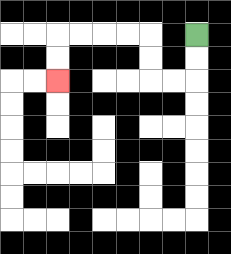{'start': '[8, 1]', 'end': '[2, 3]', 'path_directions': 'D,D,L,L,U,U,L,L,L,L,D,D', 'path_coordinates': '[[8, 1], [8, 2], [8, 3], [7, 3], [6, 3], [6, 2], [6, 1], [5, 1], [4, 1], [3, 1], [2, 1], [2, 2], [2, 3]]'}